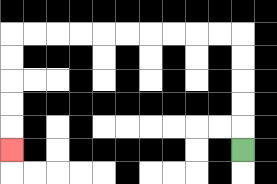{'start': '[10, 6]', 'end': '[0, 6]', 'path_directions': 'U,U,U,U,U,L,L,L,L,L,L,L,L,L,L,D,D,D,D,D', 'path_coordinates': '[[10, 6], [10, 5], [10, 4], [10, 3], [10, 2], [10, 1], [9, 1], [8, 1], [7, 1], [6, 1], [5, 1], [4, 1], [3, 1], [2, 1], [1, 1], [0, 1], [0, 2], [0, 3], [0, 4], [0, 5], [0, 6]]'}